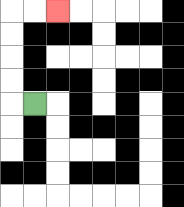{'start': '[1, 4]', 'end': '[2, 0]', 'path_directions': 'L,U,U,U,U,R,R', 'path_coordinates': '[[1, 4], [0, 4], [0, 3], [0, 2], [0, 1], [0, 0], [1, 0], [2, 0]]'}